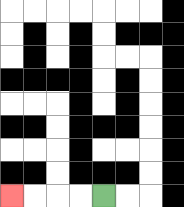{'start': '[4, 8]', 'end': '[0, 8]', 'path_directions': 'L,L,L,L', 'path_coordinates': '[[4, 8], [3, 8], [2, 8], [1, 8], [0, 8]]'}